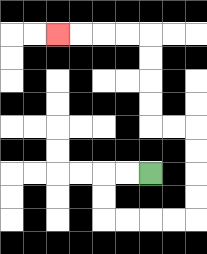{'start': '[6, 7]', 'end': '[2, 1]', 'path_directions': 'L,L,D,D,R,R,R,R,U,U,U,U,L,L,U,U,U,U,L,L,L,L', 'path_coordinates': '[[6, 7], [5, 7], [4, 7], [4, 8], [4, 9], [5, 9], [6, 9], [7, 9], [8, 9], [8, 8], [8, 7], [8, 6], [8, 5], [7, 5], [6, 5], [6, 4], [6, 3], [6, 2], [6, 1], [5, 1], [4, 1], [3, 1], [2, 1]]'}